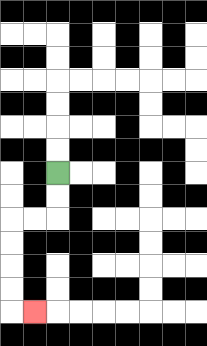{'start': '[2, 7]', 'end': '[1, 13]', 'path_directions': 'D,D,L,L,D,D,D,D,R', 'path_coordinates': '[[2, 7], [2, 8], [2, 9], [1, 9], [0, 9], [0, 10], [0, 11], [0, 12], [0, 13], [1, 13]]'}